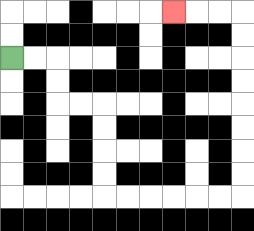{'start': '[0, 2]', 'end': '[7, 0]', 'path_directions': 'R,R,D,D,R,R,D,D,D,D,R,R,R,R,R,R,U,U,U,U,U,U,U,U,L,L,L', 'path_coordinates': '[[0, 2], [1, 2], [2, 2], [2, 3], [2, 4], [3, 4], [4, 4], [4, 5], [4, 6], [4, 7], [4, 8], [5, 8], [6, 8], [7, 8], [8, 8], [9, 8], [10, 8], [10, 7], [10, 6], [10, 5], [10, 4], [10, 3], [10, 2], [10, 1], [10, 0], [9, 0], [8, 0], [7, 0]]'}